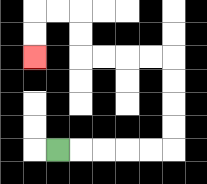{'start': '[2, 6]', 'end': '[1, 2]', 'path_directions': 'R,R,R,R,R,U,U,U,U,L,L,L,L,U,U,L,L,D,D', 'path_coordinates': '[[2, 6], [3, 6], [4, 6], [5, 6], [6, 6], [7, 6], [7, 5], [7, 4], [7, 3], [7, 2], [6, 2], [5, 2], [4, 2], [3, 2], [3, 1], [3, 0], [2, 0], [1, 0], [1, 1], [1, 2]]'}